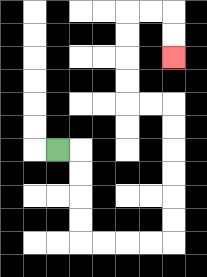{'start': '[2, 6]', 'end': '[7, 2]', 'path_directions': 'R,D,D,D,D,R,R,R,R,U,U,U,U,U,U,L,L,U,U,U,U,R,R,D,D', 'path_coordinates': '[[2, 6], [3, 6], [3, 7], [3, 8], [3, 9], [3, 10], [4, 10], [5, 10], [6, 10], [7, 10], [7, 9], [7, 8], [7, 7], [7, 6], [7, 5], [7, 4], [6, 4], [5, 4], [5, 3], [5, 2], [5, 1], [5, 0], [6, 0], [7, 0], [7, 1], [7, 2]]'}